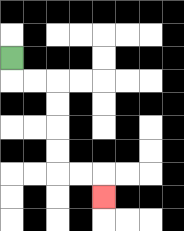{'start': '[0, 2]', 'end': '[4, 8]', 'path_directions': 'D,R,R,D,D,D,D,R,R,D', 'path_coordinates': '[[0, 2], [0, 3], [1, 3], [2, 3], [2, 4], [2, 5], [2, 6], [2, 7], [3, 7], [4, 7], [4, 8]]'}